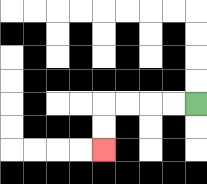{'start': '[8, 4]', 'end': '[4, 6]', 'path_directions': 'L,L,L,L,D,D', 'path_coordinates': '[[8, 4], [7, 4], [6, 4], [5, 4], [4, 4], [4, 5], [4, 6]]'}